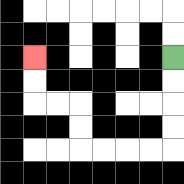{'start': '[7, 2]', 'end': '[1, 2]', 'path_directions': 'D,D,D,D,L,L,L,L,U,U,L,L,U,U', 'path_coordinates': '[[7, 2], [7, 3], [7, 4], [7, 5], [7, 6], [6, 6], [5, 6], [4, 6], [3, 6], [3, 5], [3, 4], [2, 4], [1, 4], [1, 3], [1, 2]]'}